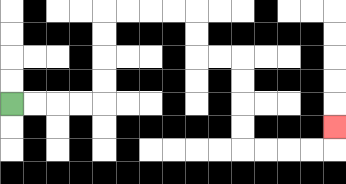{'start': '[0, 4]', 'end': '[14, 5]', 'path_directions': 'R,R,R,R,U,U,U,U,R,R,R,R,D,D,R,R,D,D,D,D,R,R,R,R,U', 'path_coordinates': '[[0, 4], [1, 4], [2, 4], [3, 4], [4, 4], [4, 3], [4, 2], [4, 1], [4, 0], [5, 0], [6, 0], [7, 0], [8, 0], [8, 1], [8, 2], [9, 2], [10, 2], [10, 3], [10, 4], [10, 5], [10, 6], [11, 6], [12, 6], [13, 6], [14, 6], [14, 5]]'}